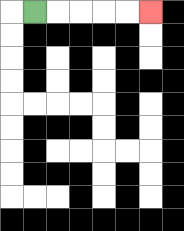{'start': '[1, 0]', 'end': '[6, 0]', 'path_directions': 'R,R,R,R,R', 'path_coordinates': '[[1, 0], [2, 0], [3, 0], [4, 0], [5, 0], [6, 0]]'}